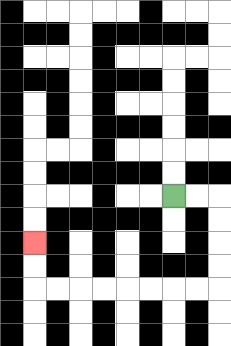{'start': '[7, 8]', 'end': '[1, 10]', 'path_directions': 'R,R,D,D,D,D,L,L,L,L,L,L,L,L,U,U', 'path_coordinates': '[[7, 8], [8, 8], [9, 8], [9, 9], [9, 10], [9, 11], [9, 12], [8, 12], [7, 12], [6, 12], [5, 12], [4, 12], [3, 12], [2, 12], [1, 12], [1, 11], [1, 10]]'}